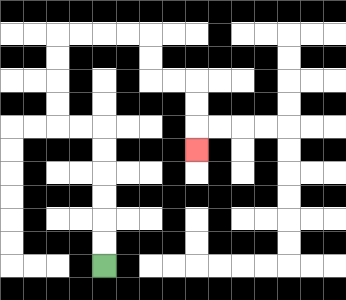{'start': '[4, 11]', 'end': '[8, 6]', 'path_directions': 'U,U,U,U,U,U,L,L,U,U,U,U,R,R,R,R,D,D,R,R,D,D,D', 'path_coordinates': '[[4, 11], [4, 10], [4, 9], [4, 8], [4, 7], [4, 6], [4, 5], [3, 5], [2, 5], [2, 4], [2, 3], [2, 2], [2, 1], [3, 1], [4, 1], [5, 1], [6, 1], [6, 2], [6, 3], [7, 3], [8, 3], [8, 4], [8, 5], [8, 6]]'}